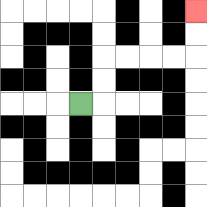{'start': '[3, 4]', 'end': '[8, 0]', 'path_directions': 'R,U,U,R,R,R,R,U,U', 'path_coordinates': '[[3, 4], [4, 4], [4, 3], [4, 2], [5, 2], [6, 2], [7, 2], [8, 2], [8, 1], [8, 0]]'}